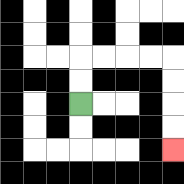{'start': '[3, 4]', 'end': '[7, 6]', 'path_directions': 'U,U,R,R,R,R,D,D,D,D', 'path_coordinates': '[[3, 4], [3, 3], [3, 2], [4, 2], [5, 2], [6, 2], [7, 2], [7, 3], [7, 4], [7, 5], [7, 6]]'}